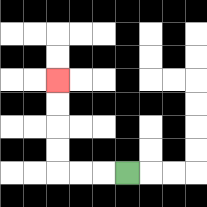{'start': '[5, 7]', 'end': '[2, 3]', 'path_directions': 'L,L,L,U,U,U,U', 'path_coordinates': '[[5, 7], [4, 7], [3, 7], [2, 7], [2, 6], [2, 5], [2, 4], [2, 3]]'}